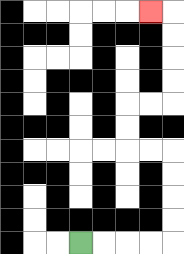{'start': '[3, 10]', 'end': '[6, 0]', 'path_directions': 'R,R,R,R,U,U,U,U,L,L,U,U,R,R,U,U,U,U,L', 'path_coordinates': '[[3, 10], [4, 10], [5, 10], [6, 10], [7, 10], [7, 9], [7, 8], [7, 7], [7, 6], [6, 6], [5, 6], [5, 5], [5, 4], [6, 4], [7, 4], [7, 3], [7, 2], [7, 1], [7, 0], [6, 0]]'}